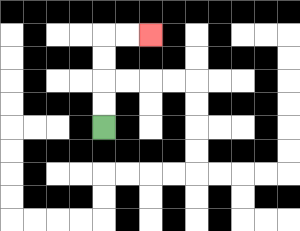{'start': '[4, 5]', 'end': '[6, 1]', 'path_directions': 'U,U,U,U,R,R', 'path_coordinates': '[[4, 5], [4, 4], [4, 3], [4, 2], [4, 1], [5, 1], [6, 1]]'}